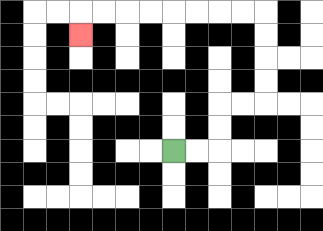{'start': '[7, 6]', 'end': '[3, 1]', 'path_directions': 'R,R,U,U,R,R,U,U,U,U,L,L,L,L,L,L,L,L,D', 'path_coordinates': '[[7, 6], [8, 6], [9, 6], [9, 5], [9, 4], [10, 4], [11, 4], [11, 3], [11, 2], [11, 1], [11, 0], [10, 0], [9, 0], [8, 0], [7, 0], [6, 0], [5, 0], [4, 0], [3, 0], [3, 1]]'}